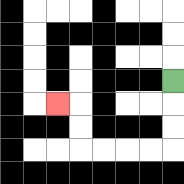{'start': '[7, 3]', 'end': '[2, 4]', 'path_directions': 'D,D,D,L,L,L,L,U,U,L', 'path_coordinates': '[[7, 3], [7, 4], [7, 5], [7, 6], [6, 6], [5, 6], [4, 6], [3, 6], [3, 5], [3, 4], [2, 4]]'}